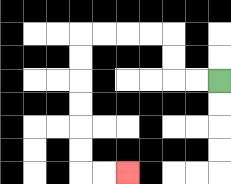{'start': '[9, 3]', 'end': '[5, 7]', 'path_directions': 'L,L,U,U,L,L,L,L,D,D,D,D,D,D,R,R', 'path_coordinates': '[[9, 3], [8, 3], [7, 3], [7, 2], [7, 1], [6, 1], [5, 1], [4, 1], [3, 1], [3, 2], [3, 3], [3, 4], [3, 5], [3, 6], [3, 7], [4, 7], [5, 7]]'}